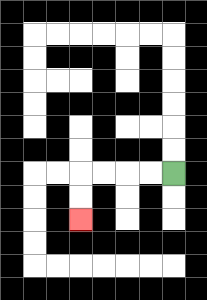{'start': '[7, 7]', 'end': '[3, 9]', 'path_directions': 'L,L,L,L,D,D', 'path_coordinates': '[[7, 7], [6, 7], [5, 7], [4, 7], [3, 7], [3, 8], [3, 9]]'}